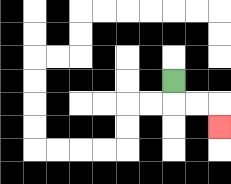{'start': '[7, 3]', 'end': '[9, 5]', 'path_directions': 'D,R,R,D', 'path_coordinates': '[[7, 3], [7, 4], [8, 4], [9, 4], [9, 5]]'}